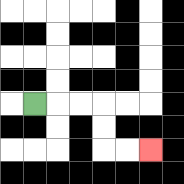{'start': '[1, 4]', 'end': '[6, 6]', 'path_directions': 'R,R,R,D,D,R,R', 'path_coordinates': '[[1, 4], [2, 4], [3, 4], [4, 4], [4, 5], [4, 6], [5, 6], [6, 6]]'}